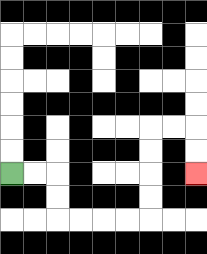{'start': '[0, 7]', 'end': '[8, 7]', 'path_directions': 'R,R,D,D,R,R,R,R,U,U,U,U,R,R,D,D', 'path_coordinates': '[[0, 7], [1, 7], [2, 7], [2, 8], [2, 9], [3, 9], [4, 9], [5, 9], [6, 9], [6, 8], [6, 7], [6, 6], [6, 5], [7, 5], [8, 5], [8, 6], [8, 7]]'}